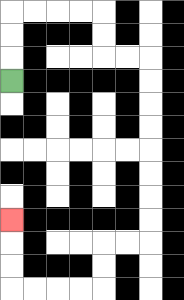{'start': '[0, 3]', 'end': '[0, 9]', 'path_directions': 'U,U,U,R,R,R,R,D,D,R,R,D,D,D,D,D,D,D,D,L,L,D,D,L,L,L,L,U,U,U', 'path_coordinates': '[[0, 3], [0, 2], [0, 1], [0, 0], [1, 0], [2, 0], [3, 0], [4, 0], [4, 1], [4, 2], [5, 2], [6, 2], [6, 3], [6, 4], [6, 5], [6, 6], [6, 7], [6, 8], [6, 9], [6, 10], [5, 10], [4, 10], [4, 11], [4, 12], [3, 12], [2, 12], [1, 12], [0, 12], [0, 11], [0, 10], [0, 9]]'}